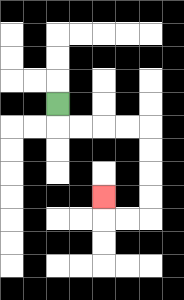{'start': '[2, 4]', 'end': '[4, 8]', 'path_directions': 'D,R,R,R,R,D,D,D,D,L,L,U', 'path_coordinates': '[[2, 4], [2, 5], [3, 5], [4, 5], [5, 5], [6, 5], [6, 6], [6, 7], [6, 8], [6, 9], [5, 9], [4, 9], [4, 8]]'}